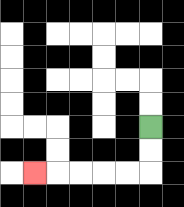{'start': '[6, 5]', 'end': '[1, 7]', 'path_directions': 'D,D,L,L,L,L,L', 'path_coordinates': '[[6, 5], [6, 6], [6, 7], [5, 7], [4, 7], [3, 7], [2, 7], [1, 7]]'}